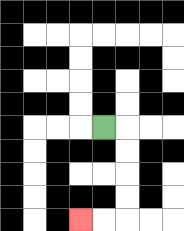{'start': '[4, 5]', 'end': '[3, 9]', 'path_directions': 'R,D,D,D,D,L,L', 'path_coordinates': '[[4, 5], [5, 5], [5, 6], [5, 7], [5, 8], [5, 9], [4, 9], [3, 9]]'}